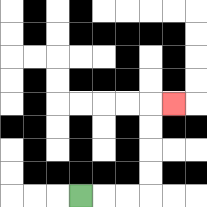{'start': '[3, 8]', 'end': '[7, 4]', 'path_directions': 'R,R,R,U,U,U,U,R', 'path_coordinates': '[[3, 8], [4, 8], [5, 8], [6, 8], [6, 7], [6, 6], [6, 5], [6, 4], [7, 4]]'}